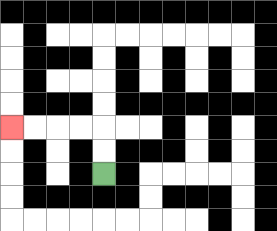{'start': '[4, 7]', 'end': '[0, 5]', 'path_directions': 'U,U,L,L,L,L', 'path_coordinates': '[[4, 7], [4, 6], [4, 5], [3, 5], [2, 5], [1, 5], [0, 5]]'}